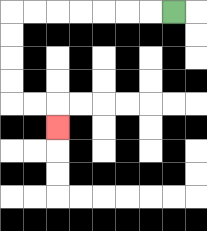{'start': '[7, 0]', 'end': '[2, 5]', 'path_directions': 'L,L,L,L,L,L,L,D,D,D,D,R,R,D', 'path_coordinates': '[[7, 0], [6, 0], [5, 0], [4, 0], [3, 0], [2, 0], [1, 0], [0, 0], [0, 1], [0, 2], [0, 3], [0, 4], [1, 4], [2, 4], [2, 5]]'}